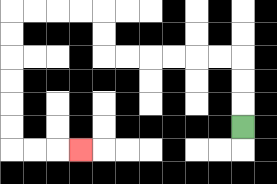{'start': '[10, 5]', 'end': '[3, 6]', 'path_directions': 'U,U,U,L,L,L,L,L,L,U,U,L,L,L,L,D,D,D,D,D,D,R,R,R', 'path_coordinates': '[[10, 5], [10, 4], [10, 3], [10, 2], [9, 2], [8, 2], [7, 2], [6, 2], [5, 2], [4, 2], [4, 1], [4, 0], [3, 0], [2, 0], [1, 0], [0, 0], [0, 1], [0, 2], [0, 3], [0, 4], [0, 5], [0, 6], [1, 6], [2, 6], [3, 6]]'}